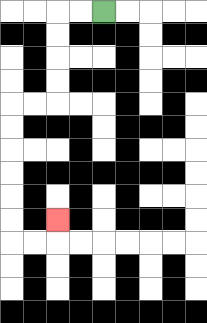{'start': '[4, 0]', 'end': '[2, 9]', 'path_directions': 'L,L,D,D,D,D,L,L,D,D,D,D,D,D,R,R,U', 'path_coordinates': '[[4, 0], [3, 0], [2, 0], [2, 1], [2, 2], [2, 3], [2, 4], [1, 4], [0, 4], [0, 5], [0, 6], [0, 7], [0, 8], [0, 9], [0, 10], [1, 10], [2, 10], [2, 9]]'}